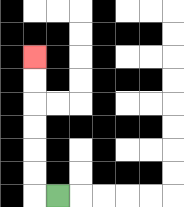{'start': '[2, 8]', 'end': '[1, 2]', 'path_directions': 'L,U,U,U,U,U,U', 'path_coordinates': '[[2, 8], [1, 8], [1, 7], [1, 6], [1, 5], [1, 4], [1, 3], [1, 2]]'}